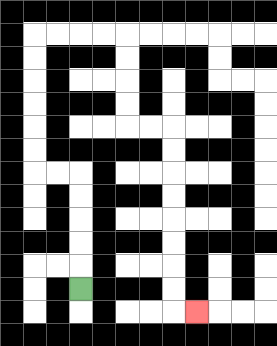{'start': '[3, 12]', 'end': '[8, 13]', 'path_directions': 'U,U,U,U,U,L,L,U,U,U,U,U,U,R,R,R,R,D,D,D,D,R,R,D,D,D,D,D,D,D,D,R', 'path_coordinates': '[[3, 12], [3, 11], [3, 10], [3, 9], [3, 8], [3, 7], [2, 7], [1, 7], [1, 6], [1, 5], [1, 4], [1, 3], [1, 2], [1, 1], [2, 1], [3, 1], [4, 1], [5, 1], [5, 2], [5, 3], [5, 4], [5, 5], [6, 5], [7, 5], [7, 6], [7, 7], [7, 8], [7, 9], [7, 10], [7, 11], [7, 12], [7, 13], [8, 13]]'}